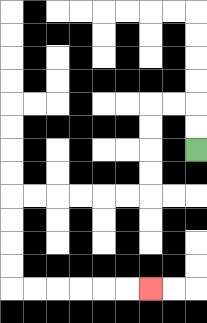{'start': '[8, 6]', 'end': '[6, 12]', 'path_directions': 'U,U,L,L,D,D,D,D,L,L,L,L,L,L,D,D,D,D,R,R,R,R,R,R', 'path_coordinates': '[[8, 6], [8, 5], [8, 4], [7, 4], [6, 4], [6, 5], [6, 6], [6, 7], [6, 8], [5, 8], [4, 8], [3, 8], [2, 8], [1, 8], [0, 8], [0, 9], [0, 10], [0, 11], [0, 12], [1, 12], [2, 12], [3, 12], [4, 12], [5, 12], [6, 12]]'}